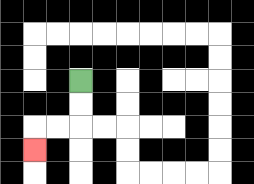{'start': '[3, 3]', 'end': '[1, 6]', 'path_directions': 'D,D,L,L,D', 'path_coordinates': '[[3, 3], [3, 4], [3, 5], [2, 5], [1, 5], [1, 6]]'}